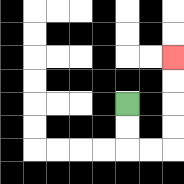{'start': '[5, 4]', 'end': '[7, 2]', 'path_directions': 'D,D,R,R,U,U,U,U', 'path_coordinates': '[[5, 4], [5, 5], [5, 6], [6, 6], [7, 6], [7, 5], [7, 4], [7, 3], [7, 2]]'}